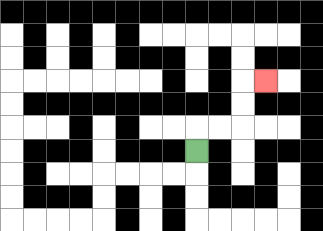{'start': '[8, 6]', 'end': '[11, 3]', 'path_directions': 'U,R,R,U,U,R', 'path_coordinates': '[[8, 6], [8, 5], [9, 5], [10, 5], [10, 4], [10, 3], [11, 3]]'}